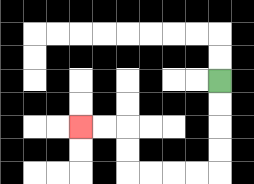{'start': '[9, 3]', 'end': '[3, 5]', 'path_directions': 'D,D,D,D,L,L,L,L,U,U,L,L', 'path_coordinates': '[[9, 3], [9, 4], [9, 5], [9, 6], [9, 7], [8, 7], [7, 7], [6, 7], [5, 7], [5, 6], [5, 5], [4, 5], [3, 5]]'}